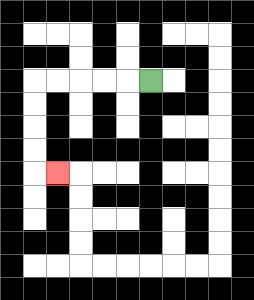{'start': '[6, 3]', 'end': '[2, 7]', 'path_directions': 'L,L,L,L,L,D,D,D,D,R', 'path_coordinates': '[[6, 3], [5, 3], [4, 3], [3, 3], [2, 3], [1, 3], [1, 4], [1, 5], [1, 6], [1, 7], [2, 7]]'}